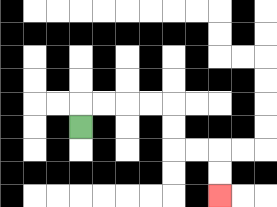{'start': '[3, 5]', 'end': '[9, 8]', 'path_directions': 'U,R,R,R,R,D,D,R,R,D,D', 'path_coordinates': '[[3, 5], [3, 4], [4, 4], [5, 4], [6, 4], [7, 4], [7, 5], [7, 6], [8, 6], [9, 6], [9, 7], [9, 8]]'}